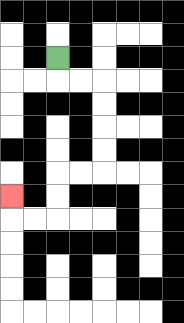{'start': '[2, 2]', 'end': '[0, 8]', 'path_directions': 'D,R,R,D,D,D,D,L,L,D,D,L,L,U', 'path_coordinates': '[[2, 2], [2, 3], [3, 3], [4, 3], [4, 4], [4, 5], [4, 6], [4, 7], [3, 7], [2, 7], [2, 8], [2, 9], [1, 9], [0, 9], [0, 8]]'}